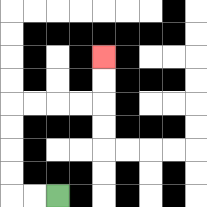{'start': '[2, 8]', 'end': '[4, 2]', 'path_directions': 'L,L,U,U,U,U,R,R,R,R,U,U', 'path_coordinates': '[[2, 8], [1, 8], [0, 8], [0, 7], [0, 6], [0, 5], [0, 4], [1, 4], [2, 4], [3, 4], [4, 4], [4, 3], [4, 2]]'}